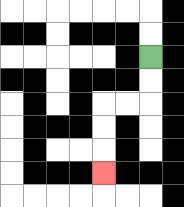{'start': '[6, 2]', 'end': '[4, 7]', 'path_directions': 'D,D,L,L,D,D,D', 'path_coordinates': '[[6, 2], [6, 3], [6, 4], [5, 4], [4, 4], [4, 5], [4, 6], [4, 7]]'}